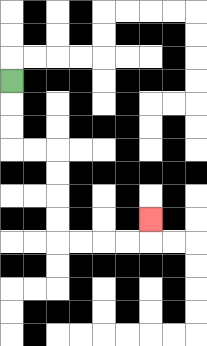{'start': '[0, 3]', 'end': '[6, 9]', 'path_directions': 'D,D,D,R,R,D,D,D,D,R,R,R,R,U', 'path_coordinates': '[[0, 3], [0, 4], [0, 5], [0, 6], [1, 6], [2, 6], [2, 7], [2, 8], [2, 9], [2, 10], [3, 10], [4, 10], [5, 10], [6, 10], [6, 9]]'}